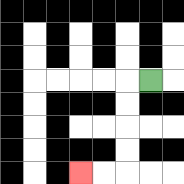{'start': '[6, 3]', 'end': '[3, 7]', 'path_directions': 'L,D,D,D,D,L,L', 'path_coordinates': '[[6, 3], [5, 3], [5, 4], [5, 5], [5, 6], [5, 7], [4, 7], [3, 7]]'}